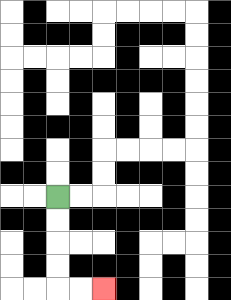{'start': '[2, 8]', 'end': '[4, 12]', 'path_directions': 'D,D,D,D,R,R', 'path_coordinates': '[[2, 8], [2, 9], [2, 10], [2, 11], [2, 12], [3, 12], [4, 12]]'}